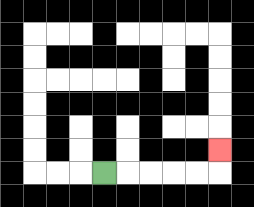{'start': '[4, 7]', 'end': '[9, 6]', 'path_directions': 'R,R,R,R,R,U', 'path_coordinates': '[[4, 7], [5, 7], [6, 7], [7, 7], [8, 7], [9, 7], [9, 6]]'}